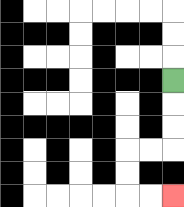{'start': '[7, 3]', 'end': '[7, 8]', 'path_directions': 'D,D,D,L,L,D,D,R,R', 'path_coordinates': '[[7, 3], [7, 4], [7, 5], [7, 6], [6, 6], [5, 6], [5, 7], [5, 8], [6, 8], [7, 8]]'}